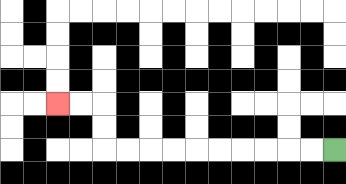{'start': '[14, 6]', 'end': '[2, 4]', 'path_directions': 'L,L,L,L,L,L,L,L,L,L,U,U,L,L', 'path_coordinates': '[[14, 6], [13, 6], [12, 6], [11, 6], [10, 6], [9, 6], [8, 6], [7, 6], [6, 6], [5, 6], [4, 6], [4, 5], [4, 4], [3, 4], [2, 4]]'}